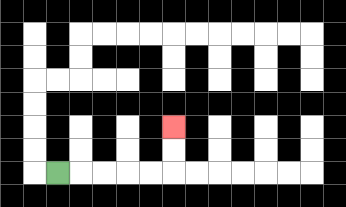{'start': '[2, 7]', 'end': '[7, 5]', 'path_directions': 'R,R,R,R,R,U,U', 'path_coordinates': '[[2, 7], [3, 7], [4, 7], [5, 7], [6, 7], [7, 7], [7, 6], [7, 5]]'}